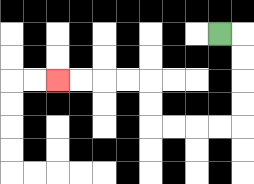{'start': '[9, 1]', 'end': '[2, 3]', 'path_directions': 'R,D,D,D,D,L,L,L,L,U,U,L,L,L,L', 'path_coordinates': '[[9, 1], [10, 1], [10, 2], [10, 3], [10, 4], [10, 5], [9, 5], [8, 5], [7, 5], [6, 5], [6, 4], [6, 3], [5, 3], [4, 3], [3, 3], [2, 3]]'}